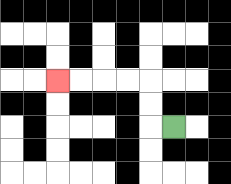{'start': '[7, 5]', 'end': '[2, 3]', 'path_directions': 'L,U,U,L,L,L,L', 'path_coordinates': '[[7, 5], [6, 5], [6, 4], [6, 3], [5, 3], [4, 3], [3, 3], [2, 3]]'}